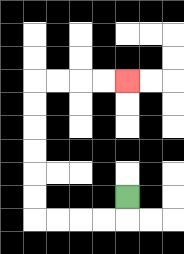{'start': '[5, 8]', 'end': '[5, 3]', 'path_directions': 'D,L,L,L,L,U,U,U,U,U,U,R,R,R,R', 'path_coordinates': '[[5, 8], [5, 9], [4, 9], [3, 9], [2, 9], [1, 9], [1, 8], [1, 7], [1, 6], [1, 5], [1, 4], [1, 3], [2, 3], [3, 3], [4, 3], [5, 3]]'}